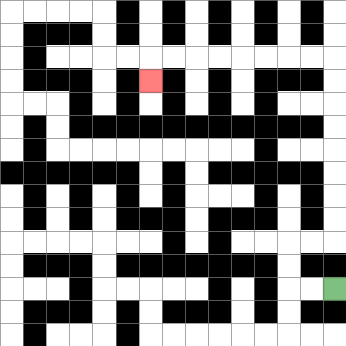{'start': '[14, 12]', 'end': '[6, 3]', 'path_directions': 'L,L,U,U,R,R,U,U,U,U,U,U,U,U,L,L,L,L,L,L,L,L,D', 'path_coordinates': '[[14, 12], [13, 12], [12, 12], [12, 11], [12, 10], [13, 10], [14, 10], [14, 9], [14, 8], [14, 7], [14, 6], [14, 5], [14, 4], [14, 3], [14, 2], [13, 2], [12, 2], [11, 2], [10, 2], [9, 2], [8, 2], [7, 2], [6, 2], [6, 3]]'}